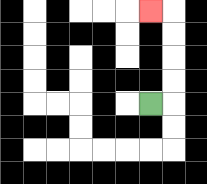{'start': '[6, 4]', 'end': '[6, 0]', 'path_directions': 'R,U,U,U,U,L', 'path_coordinates': '[[6, 4], [7, 4], [7, 3], [7, 2], [7, 1], [7, 0], [6, 0]]'}